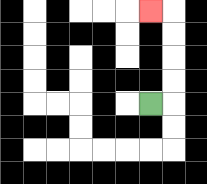{'start': '[6, 4]', 'end': '[6, 0]', 'path_directions': 'R,U,U,U,U,L', 'path_coordinates': '[[6, 4], [7, 4], [7, 3], [7, 2], [7, 1], [7, 0], [6, 0]]'}